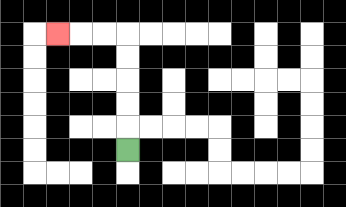{'start': '[5, 6]', 'end': '[2, 1]', 'path_directions': 'U,U,U,U,U,L,L,L', 'path_coordinates': '[[5, 6], [5, 5], [5, 4], [5, 3], [5, 2], [5, 1], [4, 1], [3, 1], [2, 1]]'}